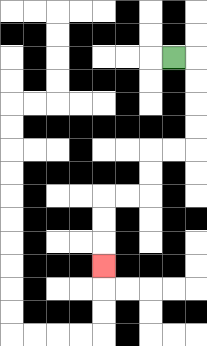{'start': '[7, 2]', 'end': '[4, 11]', 'path_directions': 'R,D,D,D,D,L,L,D,D,L,L,D,D,D', 'path_coordinates': '[[7, 2], [8, 2], [8, 3], [8, 4], [8, 5], [8, 6], [7, 6], [6, 6], [6, 7], [6, 8], [5, 8], [4, 8], [4, 9], [4, 10], [4, 11]]'}